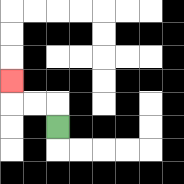{'start': '[2, 5]', 'end': '[0, 3]', 'path_directions': 'U,L,L,U', 'path_coordinates': '[[2, 5], [2, 4], [1, 4], [0, 4], [0, 3]]'}